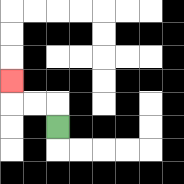{'start': '[2, 5]', 'end': '[0, 3]', 'path_directions': 'U,L,L,U', 'path_coordinates': '[[2, 5], [2, 4], [1, 4], [0, 4], [0, 3]]'}